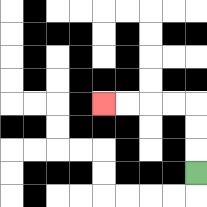{'start': '[8, 7]', 'end': '[4, 4]', 'path_directions': 'U,U,U,L,L,L,L', 'path_coordinates': '[[8, 7], [8, 6], [8, 5], [8, 4], [7, 4], [6, 4], [5, 4], [4, 4]]'}